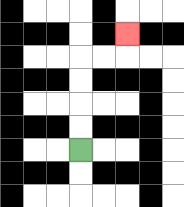{'start': '[3, 6]', 'end': '[5, 1]', 'path_directions': 'U,U,U,U,R,R,U', 'path_coordinates': '[[3, 6], [3, 5], [3, 4], [3, 3], [3, 2], [4, 2], [5, 2], [5, 1]]'}